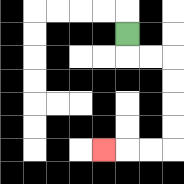{'start': '[5, 1]', 'end': '[4, 6]', 'path_directions': 'D,R,R,D,D,D,D,L,L,L', 'path_coordinates': '[[5, 1], [5, 2], [6, 2], [7, 2], [7, 3], [7, 4], [7, 5], [7, 6], [6, 6], [5, 6], [4, 6]]'}